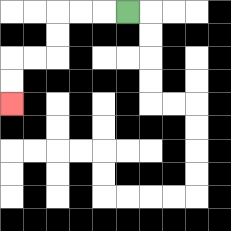{'start': '[5, 0]', 'end': '[0, 4]', 'path_directions': 'L,L,L,D,D,L,L,D,D', 'path_coordinates': '[[5, 0], [4, 0], [3, 0], [2, 0], [2, 1], [2, 2], [1, 2], [0, 2], [0, 3], [0, 4]]'}